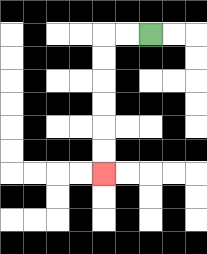{'start': '[6, 1]', 'end': '[4, 7]', 'path_directions': 'L,L,D,D,D,D,D,D', 'path_coordinates': '[[6, 1], [5, 1], [4, 1], [4, 2], [4, 3], [4, 4], [4, 5], [4, 6], [4, 7]]'}